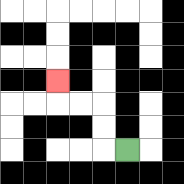{'start': '[5, 6]', 'end': '[2, 3]', 'path_directions': 'L,U,U,L,L,U', 'path_coordinates': '[[5, 6], [4, 6], [4, 5], [4, 4], [3, 4], [2, 4], [2, 3]]'}